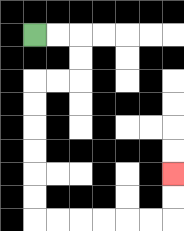{'start': '[1, 1]', 'end': '[7, 7]', 'path_directions': 'R,R,D,D,L,L,D,D,D,D,D,D,R,R,R,R,R,R,U,U', 'path_coordinates': '[[1, 1], [2, 1], [3, 1], [3, 2], [3, 3], [2, 3], [1, 3], [1, 4], [1, 5], [1, 6], [1, 7], [1, 8], [1, 9], [2, 9], [3, 9], [4, 9], [5, 9], [6, 9], [7, 9], [7, 8], [7, 7]]'}